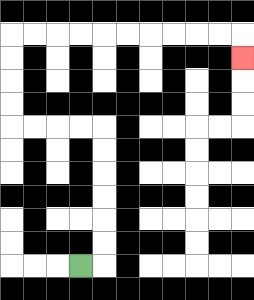{'start': '[3, 11]', 'end': '[10, 2]', 'path_directions': 'R,U,U,U,U,U,U,L,L,L,L,U,U,U,U,R,R,R,R,R,R,R,R,R,R,D', 'path_coordinates': '[[3, 11], [4, 11], [4, 10], [4, 9], [4, 8], [4, 7], [4, 6], [4, 5], [3, 5], [2, 5], [1, 5], [0, 5], [0, 4], [0, 3], [0, 2], [0, 1], [1, 1], [2, 1], [3, 1], [4, 1], [5, 1], [6, 1], [7, 1], [8, 1], [9, 1], [10, 1], [10, 2]]'}